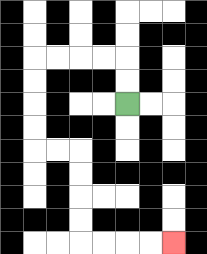{'start': '[5, 4]', 'end': '[7, 10]', 'path_directions': 'U,U,L,L,L,L,D,D,D,D,R,R,D,D,D,D,R,R,R,R', 'path_coordinates': '[[5, 4], [5, 3], [5, 2], [4, 2], [3, 2], [2, 2], [1, 2], [1, 3], [1, 4], [1, 5], [1, 6], [2, 6], [3, 6], [3, 7], [3, 8], [3, 9], [3, 10], [4, 10], [5, 10], [6, 10], [7, 10]]'}